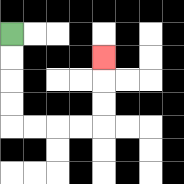{'start': '[0, 1]', 'end': '[4, 2]', 'path_directions': 'D,D,D,D,R,R,R,R,U,U,U', 'path_coordinates': '[[0, 1], [0, 2], [0, 3], [0, 4], [0, 5], [1, 5], [2, 5], [3, 5], [4, 5], [4, 4], [4, 3], [4, 2]]'}